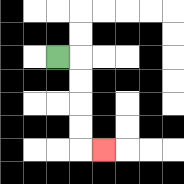{'start': '[2, 2]', 'end': '[4, 6]', 'path_directions': 'R,D,D,D,D,R', 'path_coordinates': '[[2, 2], [3, 2], [3, 3], [3, 4], [3, 5], [3, 6], [4, 6]]'}